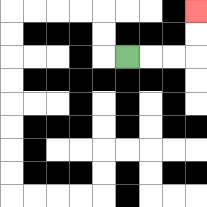{'start': '[5, 2]', 'end': '[8, 0]', 'path_directions': 'R,R,R,U,U', 'path_coordinates': '[[5, 2], [6, 2], [7, 2], [8, 2], [8, 1], [8, 0]]'}